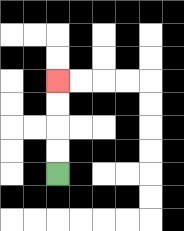{'start': '[2, 7]', 'end': '[2, 3]', 'path_directions': 'U,U,U,U', 'path_coordinates': '[[2, 7], [2, 6], [2, 5], [2, 4], [2, 3]]'}